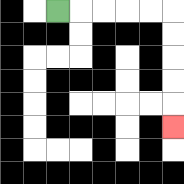{'start': '[2, 0]', 'end': '[7, 5]', 'path_directions': 'R,R,R,R,R,D,D,D,D,D', 'path_coordinates': '[[2, 0], [3, 0], [4, 0], [5, 0], [6, 0], [7, 0], [7, 1], [7, 2], [7, 3], [7, 4], [7, 5]]'}